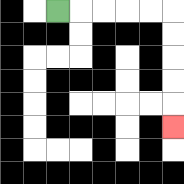{'start': '[2, 0]', 'end': '[7, 5]', 'path_directions': 'R,R,R,R,R,D,D,D,D,D', 'path_coordinates': '[[2, 0], [3, 0], [4, 0], [5, 0], [6, 0], [7, 0], [7, 1], [7, 2], [7, 3], [7, 4], [7, 5]]'}